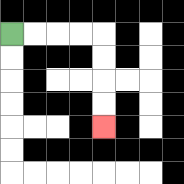{'start': '[0, 1]', 'end': '[4, 5]', 'path_directions': 'R,R,R,R,D,D,D,D', 'path_coordinates': '[[0, 1], [1, 1], [2, 1], [3, 1], [4, 1], [4, 2], [4, 3], [4, 4], [4, 5]]'}